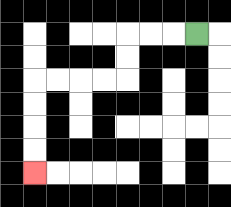{'start': '[8, 1]', 'end': '[1, 7]', 'path_directions': 'L,L,L,D,D,L,L,L,L,D,D,D,D', 'path_coordinates': '[[8, 1], [7, 1], [6, 1], [5, 1], [5, 2], [5, 3], [4, 3], [3, 3], [2, 3], [1, 3], [1, 4], [1, 5], [1, 6], [1, 7]]'}